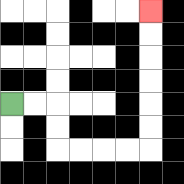{'start': '[0, 4]', 'end': '[6, 0]', 'path_directions': 'R,R,D,D,R,R,R,R,U,U,U,U,U,U', 'path_coordinates': '[[0, 4], [1, 4], [2, 4], [2, 5], [2, 6], [3, 6], [4, 6], [5, 6], [6, 6], [6, 5], [6, 4], [6, 3], [6, 2], [6, 1], [6, 0]]'}